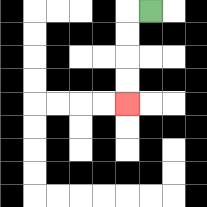{'start': '[6, 0]', 'end': '[5, 4]', 'path_directions': 'L,D,D,D,D', 'path_coordinates': '[[6, 0], [5, 0], [5, 1], [5, 2], [5, 3], [5, 4]]'}